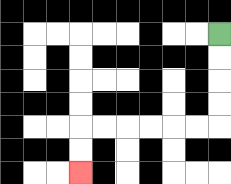{'start': '[9, 1]', 'end': '[3, 7]', 'path_directions': 'D,D,D,D,L,L,L,L,L,L,D,D', 'path_coordinates': '[[9, 1], [9, 2], [9, 3], [9, 4], [9, 5], [8, 5], [7, 5], [6, 5], [5, 5], [4, 5], [3, 5], [3, 6], [3, 7]]'}